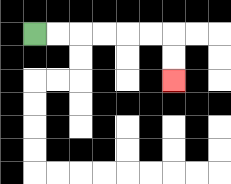{'start': '[1, 1]', 'end': '[7, 3]', 'path_directions': 'R,R,R,R,R,R,D,D', 'path_coordinates': '[[1, 1], [2, 1], [3, 1], [4, 1], [5, 1], [6, 1], [7, 1], [7, 2], [7, 3]]'}